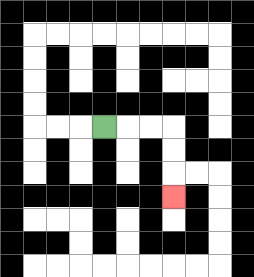{'start': '[4, 5]', 'end': '[7, 8]', 'path_directions': 'R,R,R,D,D,D', 'path_coordinates': '[[4, 5], [5, 5], [6, 5], [7, 5], [7, 6], [7, 7], [7, 8]]'}